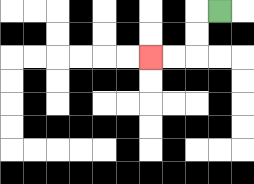{'start': '[9, 0]', 'end': '[6, 2]', 'path_directions': 'L,D,D,L,L', 'path_coordinates': '[[9, 0], [8, 0], [8, 1], [8, 2], [7, 2], [6, 2]]'}